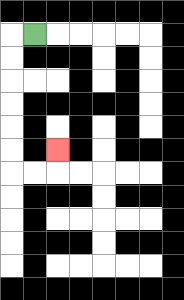{'start': '[1, 1]', 'end': '[2, 6]', 'path_directions': 'L,D,D,D,D,D,D,R,R,U', 'path_coordinates': '[[1, 1], [0, 1], [0, 2], [0, 3], [0, 4], [0, 5], [0, 6], [0, 7], [1, 7], [2, 7], [2, 6]]'}